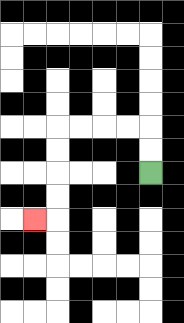{'start': '[6, 7]', 'end': '[1, 9]', 'path_directions': 'U,U,L,L,L,L,D,D,D,D,L', 'path_coordinates': '[[6, 7], [6, 6], [6, 5], [5, 5], [4, 5], [3, 5], [2, 5], [2, 6], [2, 7], [2, 8], [2, 9], [1, 9]]'}